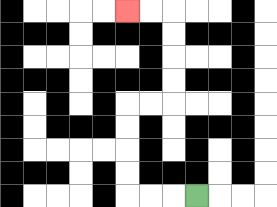{'start': '[8, 8]', 'end': '[5, 0]', 'path_directions': 'L,L,L,U,U,U,U,R,R,U,U,U,U,L,L', 'path_coordinates': '[[8, 8], [7, 8], [6, 8], [5, 8], [5, 7], [5, 6], [5, 5], [5, 4], [6, 4], [7, 4], [7, 3], [7, 2], [7, 1], [7, 0], [6, 0], [5, 0]]'}